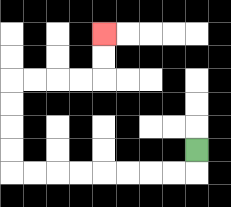{'start': '[8, 6]', 'end': '[4, 1]', 'path_directions': 'D,L,L,L,L,L,L,L,L,U,U,U,U,R,R,R,R,U,U', 'path_coordinates': '[[8, 6], [8, 7], [7, 7], [6, 7], [5, 7], [4, 7], [3, 7], [2, 7], [1, 7], [0, 7], [0, 6], [0, 5], [0, 4], [0, 3], [1, 3], [2, 3], [3, 3], [4, 3], [4, 2], [4, 1]]'}